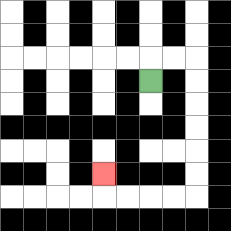{'start': '[6, 3]', 'end': '[4, 7]', 'path_directions': 'U,R,R,D,D,D,D,D,D,L,L,L,L,U', 'path_coordinates': '[[6, 3], [6, 2], [7, 2], [8, 2], [8, 3], [8, 4], [8, 5], [8, 6], [8, 7], [8, 8], [7, 8], [6, 8], [5, 8], [4, 8], [4, 7]]'}